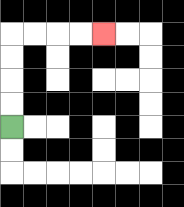{'start': '[0, 5]', 'end': '[4, 1]', 'path_directions': 'U,U,U,U,R,R,R,R', 'path_coordinates': '[[0, 5], [0, 4], [0, 3], [0, 2], [0, 1], [1, 1], [2, 1], [3, 1], [4, 1]]'}